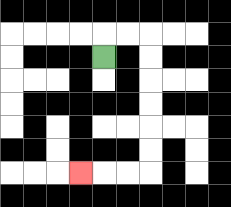{'start': '[4, 2]', 'end': '[3, 7]', 'path_directions': 'U,R,R,D,D,D,D,D,D,L,L,L', 'path_coordinates': '[[4, 2], [4, 1], [5, 1], [6, 1], [6, 2], [6, 3], [6, 4], [6, 5], [6, 6], [6, 7], [5, 7], [4, 7], [3, 7]]'}